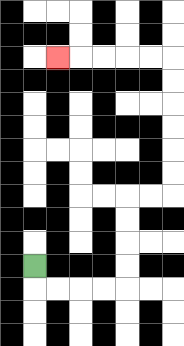{'start': '[1, 11]', 'end': '[2, 2]', 'path_directions': 'D,R,R,R,R,U,U,U,U,R,R,U,U,U,U,U,U,L,L,L,L,L', 'path_coordinates': '[[1, 11], [1, 12], [2, 12], [3, 12], [4, 12], [5, 12], [5, 11], [5, 10], [5, 9], [5, 8], [6, 8], [7, 8], [7, 7], [7, 6], [7, 5], [7, 4], [7, 3], [7, 2], [6, 2], [5, 2], [4, 2], [3, 2], [2, 2]]'}